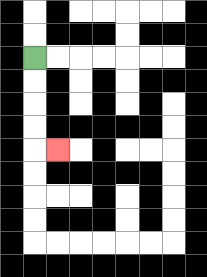{'start': '[1, 2]', 'end': '[2, 6]', 'path_directions': 'D,D,D,D,R', 'path_coordinates': '[[1, 2], [1, 3], [1, 4], [1, 5], [1, 6], [2, 6]]'}